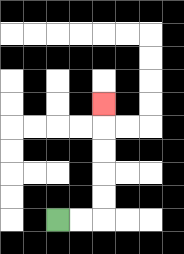{'start': '[2, 9]', 'end': '[4, 4]', 'path_directions': 'R,R,U,U,U,U,U', 'path_coordinates': '[[2, 9], [3, 9], [4, 9], [4, 8], [4, 7], [4, 6], [4, 5], [4, 4]]'}